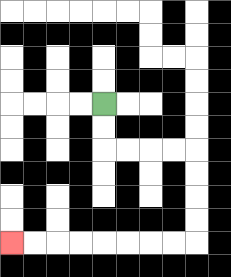{'start': '[4, 4]', 'end': '[0, 10]', 'path_directions': 'D,D,R,R,R,R,D,D,D,D,L,L,L,L,L,L,L,L', 'path_coordinates': '[[4, 4], [4, 5], [4, 6], [5, 6], [6, 6], [7, 6], [8, 6], [8, 7], [8, 8], [8, 9], [8, 10], [7, 10], [6, 10], [5, 10], [4, 10], [3, 10], [2, 10], [1, 10], [0, 10]]'}